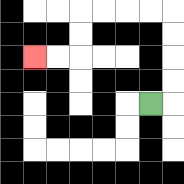{'start': '[6, 4]', 'end': '[1, 2]', 'path_directions': 'R,U,U,U,U,L,L,L,L,D,D,L,L', 'path_coordinates': '[[6, 4], [7, 4], [7, 3], [7, 2], [7, 1], [7, 0], [6, 0], [5, 0], [4, 0], [3, 0], [3, 1], [3, 2], [2, 2], [1, 2]]'}